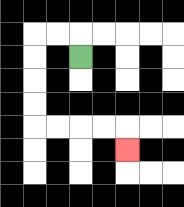{'start': '[3, 2]', 'end': '[5, 6]', 'path_directions': 'U,L,L,D,D,D,D,R,R,R,R,D', 'path_coordinates': '[[3, 2], [3, 1], [2, 1], [1, 1], [1, 2], [1, 3], [1, 4], [1, 5], [2, 5], [3, 5], [4, 5], [5, 5], [5, 6]]'}